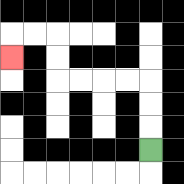{'start': '[6, 6]', 'end': '[0, 2]', 'path_directions': 'U,U,U,L,L,L,L,U,U,L,L,D', 'path_coordinates': '[[6, 6], [6, 5], [6, 4], [6, 3], [5, 3], [4, 3], [3, 3], [2, 3], [2, 2], [2, 1], [1, 1], [0, 1], [0, 2]]'}